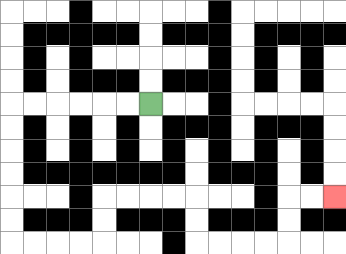{'start': '[6, 4]', 'end': '[14, 8]', 'path_directions': 'L,L,L,L,L,L,D,D,D,D,D,D,R,R,R,R,U,U,R,R,R,R,D,D,R,R,R,R,U,U,R,R', 'path_coordinates': '[[6, 4], [5, 4], [4, 4], [3, 4], [2, 4], [1, 4], [0, 4], [0, 5], [0, 6], [0, 7], [0, 8], [0, 9], [0, 10], [1, 10], [2, 10], [3, 10], [4, 10], [4, 9], [4, 8], [5, 8], [6, 8], [7, 8], [8, 8], [8, 9], [8, 10], [9, 10], [10, 10], [11, 10], [12, 10], [12, 9], [12, 8], [13, 8], [14, 8]]'}